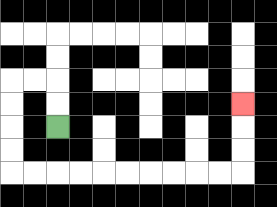{'start': '[2, 5]', 'end': '[10, 4]', 'path_directions': 'U,U,L,L,D,D,D,D,R,R,R,R,R,R,R,R,R,R,U,U,U', 'path_coordinates': '[[2, 5], [2, 4], [2, 3], [1, 3], [0, 3], [0, 4], [0, 5], [0, 6], [0, 7], [1, 7], [2, 7], [3, 7], [4, 7], [5, 7], [6, 7], [7, 7], [8, 7], [9, 7], [10, 7], [10, 6], [10, 5], [10, 4]]'}